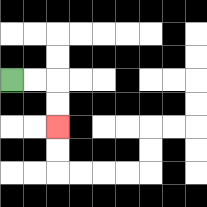{'start': '[0, 3]', 'end': '[2, 5]', 'path_directions': 'R,R,D,D', 'path_coordinates': '[[0, 3], [1, 3], [2, 3], [2, 4], [2, 5]]'}